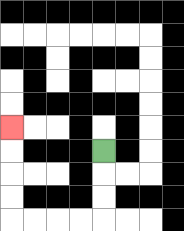{'start': '[4, 6]', 'end': '[0, 5]', 'path_directions': 'D,D,D,L,L,L,L,U,U,U,U', 'path_coordinates': '[[4, 6], [4, 7], [4, 8], [4, 9], [3, 9], [2, 9], [1, 9], [0, 9], [0, 8], [0, 7], [0, 6], [0, 5]]'}